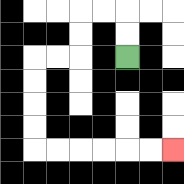{'start': '[5, 2]', 'end': '[7, 6]', 'path_directions': 'U,U,L,L,D,D,L,L,D,D,D,D,R,R,R,R,R,R', 'path_coordinates': '[[5, 2], [5, 1], [5, 0], [4, 0], [3, 0], [3, 1], [3, 2], [2, 2], [1, 2], [1, 3], [1, 4], [1, 5], [1, 6], [2, 6], [3, 6], [4, 6], [5, 6], [6, 6], [7, 6]]'}